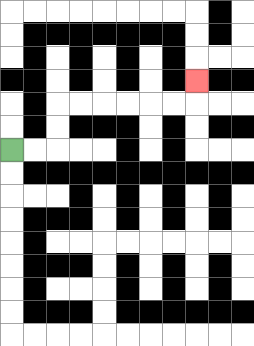{'start': '[0, 6]', 'end': '[8, 3]', 'path_directions': 'R,R,U,U,R,R,R,R,R,R,U', 'path_coordinates': '[[0, 6], [1, 6], [2, 6], [2, 5], [2, 4], [3, 4], [4, 4], [5, 4], [6, 4], [7, 4], [8, 4], [8, 3]]'}